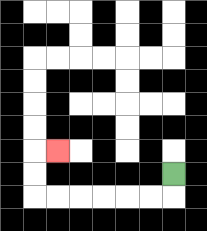{'start': '[7, 7]', 'end': '[2, 6]', 'path_directions': 'D,L,L,L,L,L,L,U,U,R', 'path_coordinates': '[[7, 7], [7, 8], [6, 8], [5, 8], [4, 8], [3, 8], [2, 8], [1, 8], [1, 7], [1, 6], [2, 6]]'}